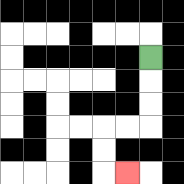{'start': '[6, 2]', 'end': '[5, 7]', 'path_directions': 'D,D,D,L,L,D,D,R', 'path_coordinates': '[[6, 2], [6, 3], [6, 4], [6, 5], [5, 5], [4, 5], [4, 6], [4, 7], [5, 7]]'}